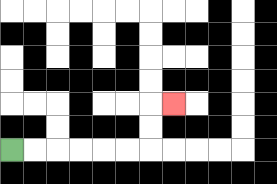{'start': '[0, 6]', 'end': '[7, 4]', 'path_directions': 'R,R,R,R,R,R,U,U,R', 'path_coordinates': '[[0, 6], [1, 6], [2, 6], [3, 6], [4, 6], [5, 6], [6, 6], [6, 5], [6, 4], [7, 4]]'}